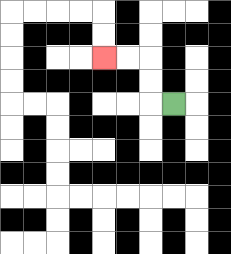{'start': '[7, 4]', 'end': '[4, 2]', 'path_directions': 'L,U,U,L,L', 'path_coordinates': '[[7, 4], [6, 4], [6, 3], [6, 2], [5, 2], [4, 2]]'}